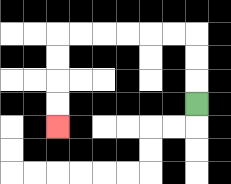{'start': '[8, 4]', 'end': '[2, 5]', 'path_directions': 'U,U,U,L,L,L,L,L,L,D,D,D,D', 'path_coordinates': '[[8, 4], [8, 3], [8, 2], [8, 1], [7, 1], [6, 1], [5, 1], [4, 1], [3, 1], [2, 1], [2, 2], [2, 3], [2, 4], [2, 5]]'}